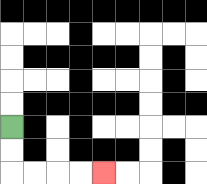{'start': '[0, 5]', 'end': '[4, 7]', 'path_directions': 'D,D,R,R,R,R', 'path_coordinates': '[[0, 5], [0, 6], [0, 7], [1, 7], [2, 7], [3, 7], [4, 7]]'}